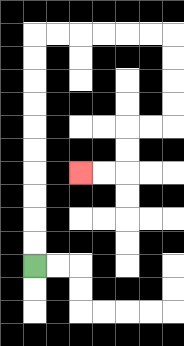{'start': '[1, 11]', 'end': '[3, 7]', 'path_directions': 'U,U,U,U,U,U,U,U,U,U,R,R,R,R,R,R,D,D,D,D,L,L,D,D,L,L', 'path_coordinates': '[[1, 11], [1, 10], [1, 9], [1, 8], [1, 7], [1, 6], [1, 5], [1, 4], [1, 3], [1, 2], [1, 1], [2, 1], [3, 1], [4, 1], [5, 1], [6, 1], [7, 1], [7, 2], [7, 3], [7, 4], [7, 5], [6, 5], [5, 5], [5, 6], [5, 7], [4, 7], [3, 7]]'}